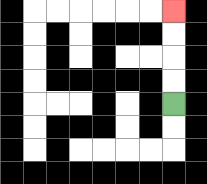{'start': '[7, 4]', 'end': '[7, 0]', 'path_directions': 'U,U,U,U', 'path_coordinates': '[[7, 4], [7, 3], [7, 2], [7, 1], [7, 0]]'}